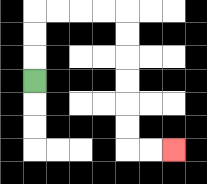{'start': '[1, 3]', 'end': '[7, 6]', 'path_directions': 'U,U,U,R,R,R,R,D,D,D,D,D,D,R,R', 'path_coordinates': '[[1, 3], [1, 2], [1, 1], [1, 0], [2, 0], [3, 0], [4, 0], [5, 0], [5, 1], [5, 2], [5, 3], [5, 4], [5, 5], [5, 6], [6, 6], [7, 6]]'}